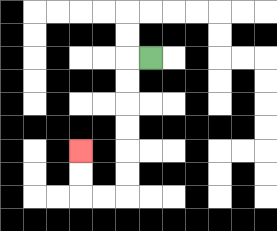{'start': '[6, 2]', 'end': '[3, 6]', 'path_directions': 'L,D,D,D,D,D,D,L,L,U,U', 'path_coordinates': '[[6, 2], [5, 2], [5, 3], [5, 4], [5, 5], [5, 6], [5, 7], [5, 8], [4, 8], [3, 8], [3, 7], [3, 6]]'}